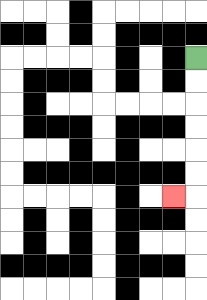{'start': '[8, 2]', 'end': '[7, 8]', 'path_directions': 'D,D,D,D,D,D,L', 'path_coordinates': '[[8, 2], [8, 3], [8, 4], [8, 5], [8, 6], [8, 7], [8, 8], [7, 8]]'}